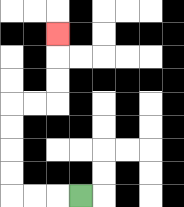{'start': '[3, 8]', 'end': '[2, 1]', 'path_directions': 'L,L,L,U,U,U,U,R,R,U,U,U', 'path_coordinates': '[[3, 8], [2, 8], [1, 8], [0, 8], [0, 7], [0, 6], [0, 5], [0, 4], [1, 4], [2, 4], [2, 3], [2, 2], [2, 1]]'}